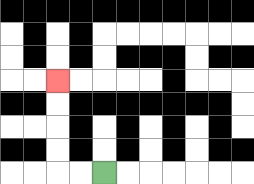{'start': '[4, 7]', 'end': '[2, 3]', 'path_directions': 'L,L,U,U,U,U', 'path_coordinates': '[[4, 7], [3, 7], [2, 7], [2, 6], [2, 5], [2, 4], [2, 3]]'}